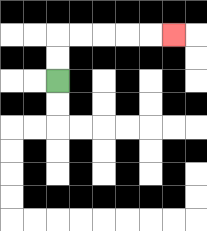{'start': '[2, 3]', 'end': '[7, 1]', 'path_directions': 'U,U,R,R,R,R,R', 'path_coordinates': '[[2, 3], [2, 2], [2, 1], [3, 1], [4, 1], [5, 1], [6, 1], [7, 1]]'}